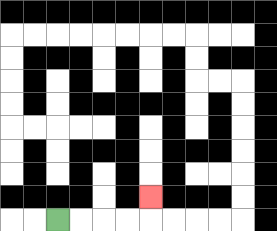{'start': '[2, 9]', 'end': '[6, 8]', 'path_directions': 'R,R,R,R,U', 'path_coordinates': '[[2, 9], [3, 9], [4, 9], [5, 9], [6, 9], [6, 8]]'}